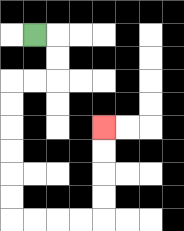{'start': '[1, 1]', 'end': '[4, 5]', 'path_directions': 'R,D,D,L,L,D,D,D,D,D,D,R,R,R,R,U,U,U,U', 'path_coordinates': '[[1, 1], [2, 1], [2, 2], [2, 3], [1, 3], [0, 3], [0, 4], [0, 5], [0, 6], [0, 7], [0, 8], [0, 9], [1, 9], [2, 9], [3, 9], [4, 9], [4, 8], [4, 7], [4, 6], [4, 5]]'}